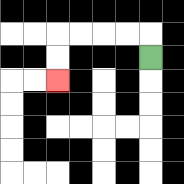{'start': '[6, 2]', 'end': '[2, 3]', 'path_directions': 'U,L,L,L,L,D,D', 'path_coordinates': '[[6, 2], [6, 1], [5, 1], [4, 1], [3, 1], [2, 1], [2, 2], [2, 3]]'}